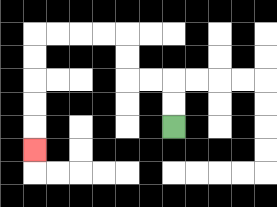{'start': '[7, 5]', 'end': '[1, 6]', 'path_directions': 'U,U,L,L,U,U,L,L,L,L,D,D,D,D,D', 'path_coordinates': '[[7, 5], [7, 4], [7, 3], [6, 3], [5, 3], [5, 2], [5, 1], [4, 1], [3, 1], [2, 1], [1, 1], [1, 2], [1, 3], [1, 4], [1, 5], [1, 6]]'}